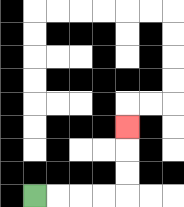{'start': '[1, 8]', 'end': '[5, 5]', 'path_directions': 'R,R,R,R,U,U,U', 'path_coordinates': '[[1, 8], [2, 8], [3, 8], [4, 8], [5, 8], [5, 7], [5, 6], [5, 5]]'}